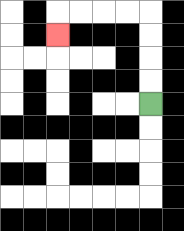{'start': '[6, 4]', 'end': '[2, 1]', 'path_directions': 'U,U,U,U,L,L,L,L,D', 'path_coordinates': '[[6, 4], [6, 3], [6, 2], [6, 1], [6, 0], [5, 0], [4, 0], [3, 0], [2, 0], [2, 1]]'}